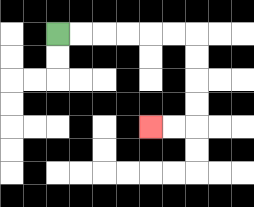{'start': '[2, 1]', 'end': '[6, 5]', 'path_directions': 'R,R,R,R,R,R,D,D,D,D,L,L', 'path_coordinates': '[[2, 1], [3, 1], [4, 1], [5, 1], [6, 1], [7, 1], [8, 1], [8, 2], [8, 3], [8, 4], [8, 5], [7, 5], [6, 5]]'}